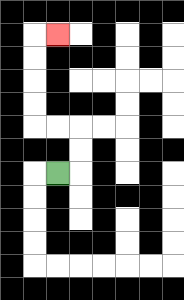{'start': '[2, 7]', 'end': '[2, 1]', 'path_directions': 'R,U,U,L,L,U,U,U,U,R', 'path_coordinates': '[[2, 7], [3, 7], [3, 6], [3, 5], [2, 5], [1, 5], [1, 4], [1, 3], [1, 2], [1, 1], [2, 1]]'}